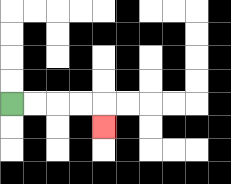{'start': '[0, 4]', 'end': '[4, 5]', 'path_directions': 'R,R,R,R,D', 'path_coordinates': '[[0, 4], [1, 4], [2, 4], [3, 4], [4, 4], [4, 5]]'}